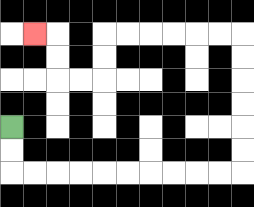{'start': '[0, 5]', 'end': '[1, 1]', 'path_directions': 'D,D,R,R,R,R,R,R,R,R,R,R,U,U,U,U,U,U,L,L,L,L,L,L,D,D,L,L,U,U,L', 'path_coordinates': '[[0, 5], [0, 6], [0, 7], [1, 7], [2, 7], [3, 7], [4, 7], [5, 7], [6, 7], [7, 7], [8, 7], [9, 7], [10, 7], [10, 6], [10, 5], [10, 4], [10, 3], [10, 2], [10, 1], [9, 1], [8, 1], [7, 1], [6, 1], [5, 1], [4, 1], [4, 2], [4, 3], [3, 3], [2, 3], [2, 2], [2, 1], [1, 1]]'}